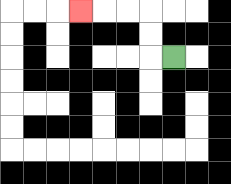{'start': '[7, 2]', 'end': '[3, 0]', 'path_directions': 'L,U,U,L,L,L', 'path_coordinates': '[[7, 2], [6, 2], [6, 1], [6, 0], [5, 0], [4, 0], [3, 0]]'}